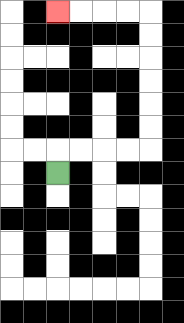{'start': '[2, 7]', 'end': '[2, 0]', 'path_directions': 'U,R,R,R,R,U,U,U,U,U,U,L,L,L,L', 'path_coordinates': '[[2, 7], [2, 6], [3, 6], [4, 6], [5, 6], [6, 6], [6, 5], [6, 4], [6, 3], [6, 2], [6, 1], [6, 0], [5, 0], [4, 0], [3, 0], [2, 0]]'}